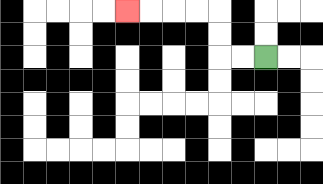{'start': '[11, 2]', 'end': '[5, 0]', 'path_directions': 'L,L,U,U,L,L,L,L', 'path_coordinates': '[[11, 2], [10, 2], [9, 2], [9, 1], [9, 0], [8, 0], [7, 0], [6, 0], [5, 0]]'}